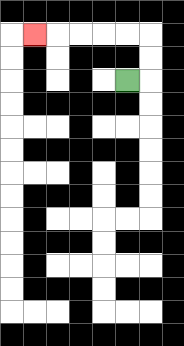{'start': '[5, 3]', 'end': '[1, 1]', 'path_directions': 'R,U,U,L,L,L,L,L', 'path_coordinates': '[[5, 3], [6, 3], [6, 2], [6, 1], [5, 1], [4, 1], [3, 1], [2, 1], [1, 1]]'}